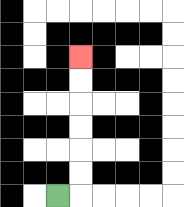{'start': '[2, 8]', 'end': '[3, 2]', 'path_directions': 'R,U,U,U,U,U,U', 'path_coordinates': '[[2, 8], [3, 8], [3, 7], [3, 6], [3, 5], [3, 4], [3, 3], [3, 2]]'}